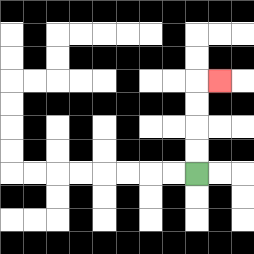{'start': '[8, 7]', 'end': '[9, 3]', 'path_directions': 'U,U,U,U,R', 'path_coordinates': '[[8, 7], [8, 6], [8, 5], [8, 4], [8, 3], [9, 3]]'}